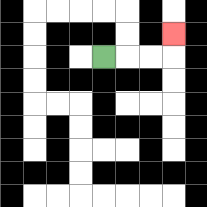{'start': '[4, 2]', 'end': '[7, 1]', 'path_directions': 'R,R,R,U', 'path_coordinates': '[[4, 2], [5, 2], [6, 2], [7, 2], [7, 1]]'}